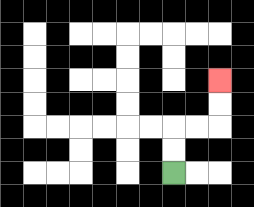{'start': '[7, 7]', 'end': '[9, 3]', 'path_directions': 'U,U,R,R,U,U', 'path_coordinates': '[[7, 7], [7, 6], [7, 5], [8, 5], [9, 5], [9, 4], [9, 3]]'}